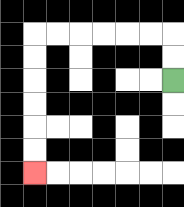{'start': '[7, 3]', 'end': '[1, 7]', 'path_directions': 'U,U,L,L,L,L,L,L,D,D,D,D,D,D', 'path_coordinates': '[[7, 3], [7, 2], [7, 1], [6, 1], [5, 1], [4, 1], [3, 1], [2, 1], [1, 1], [1, 2], [1, 3], [1, 4], [1, 5], [1, 6], [1, 7]]'}